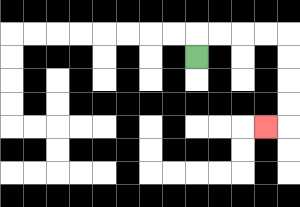{'start': '[8, 2]', 'end': '[11, 5]', 'path_directions': 'U,R,R,R,R,D,D,D,D,L', 'path_coordinates': '[[8, 2], [8, 1], [9, 1], [10, 1], [11, 1], [12, 1], [12, 2], [12, 3], [12, 4], [12, 5], [11, 5]]'}